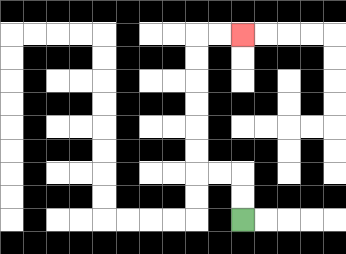{'start': '[10, 9]', 'end': '[10, 1]', 'path_directions': 'U,U,L,L,U,U,U,U,U,U,R,R', 'path_coordinates': '[[10, 9], [10, 8], [10, 7], [9, 7], [8, 7], [8, 6], [8, 5], [8, 4], [8, 3], [8, 2], [8, 1], [9, 1], [10, 1]]'}